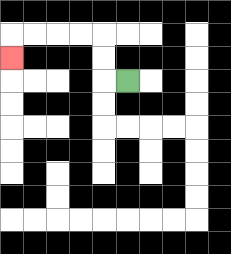{'start': '[5, 3]', 'end': '[0, 2]', 'path_directions': 'L,U,U,L,L,L,L,D', 'path_coordinates': '[[5, 3], [4, 3], [4, 2], [4, 1], [3, 1], [2, 1], [1, 1], [0, 1], [0, 2]]'}